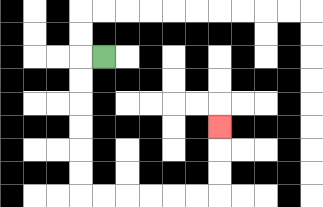{'start': '[4, 2]', 'end': '[9, 5]', 'path_directions': 'L,D,D,D,D,D,D,R,R,R,R,R,R,U,U,U', 'path_coordinates': '[[4, 2], [3, 2], [3, 3], [3, 4], [3, 5], [3, 6], [3, 7], [3, 8], [4, 8], [5, 8], [6, 8], [7, 8], [8, 8], [9, 8], [9, 7], [9, 6], [9, 5]]'}